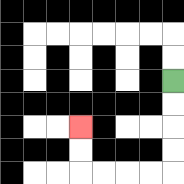{'start': '[7, 3]', 'end': '[3, 5]', 'path_directions': 'D,D,D,D,L,L,L,L,U,U', 'path_coordinates': '[[7, 3], [7, 4], [7, 5], [7, 6], [7, 7], [6, 7], [5, 7], [4, 7], [3, 7], [3, 6], [3, 5]]'}